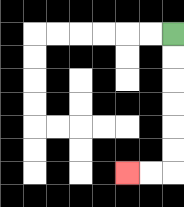{'start': '[7, 1]', 'end': '[5, 7]', 'path_directions': 'D,D,D,D,D,D,L,L', 'path_coordinates': '[[7, 1], [7, 2], [7, 3], [7, 4], [7, 5], [7, 6], [7, 7], [6, 7], [5, 7]]'}